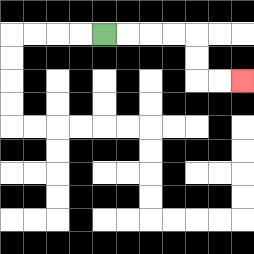{'start': '[4, 1]', 'end': '[10, 3]', 'path_directions': 'R,R,R,R,D,D,R,R', 'path_coordinates': '[[4, 1], [5, 1], [6, 1], [7, 1], [8, 1], [8, 2], [8, 3], [9, 3], [10, 3]]'}